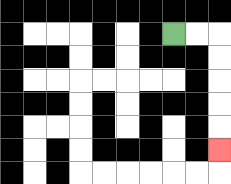{'start': '[7, 1]', 'end': '[9, 6]', 'path_directions': 'R,R,D,D,D,D,D', 'path_coordinates': '[[7, 1], [8, 1], [9, 1], [9, 2], [9, 3], [9, 4], [9, 5], [9, 6]]'}